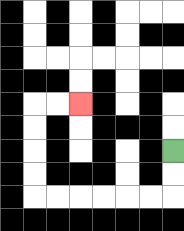{'start': '[7, 6]', 'end': '[3, 4]', 'path_directions': 'D,D,L,L,L,L,L,L,U,U,U,U,R,R', 'path_coordinates': '[[7, 6], [7, 7], [7, 8], [6, 8], [5, 8], [4, 8], [3, 8], [2, 8], [1, 8], [1, 7], [1, 6], [1, 5], [1, 4], [2, 4], [3, 4]]'}